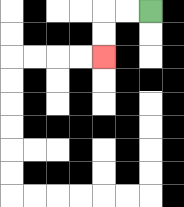{'start': '[6, 0]', 'end': '[4, 2]', 'path_directions': 'L,L,D,D', 'path_coordinates': '[[6, 0], [5, 0], [4, 0], [4, 1], [4, 2]]'}